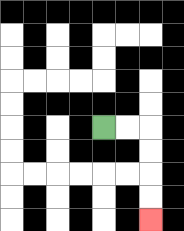{'start': '[4, 5]', 'end': '[6, 9]', 'path_directions': 'R,R,D,D,D,D', 'path_coordinates': '[[4, 5], [5, 5], [6, 5], [6, 6], [6, 7], [6, 8], [6, 9]]'}